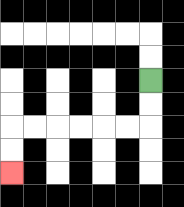{'start': '[6, 3]', 'end': '[0, 7]', 'path_directions': 'D,D,L,L,L,L,L,L,D,D', 'path_coordinates': '[[6, 3], [6, 4], [6, 5], [5, 5], [4, 5], [3, 5], [2, 5], [1, 5], [0, 5], [0, 6], [0, 7]]'}